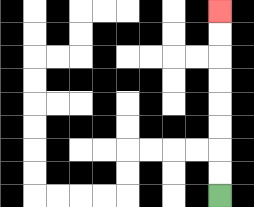{'start': '[9, 8]', 'end': '[9, 0]', 'path_directions': 'U,U,U,U,U,U,U,U', 'path_coordinates': '[[9, 8], [9, 7], [9, 6], [9, 5], [9, 4], [9, 3], [9, 2], [9, 1], [9, 0]]'}